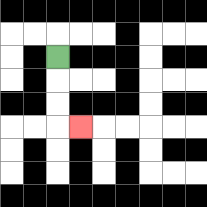{'start': '[2, 2]', 'end': '[3, 5]', 'path_directions': 'D,D,D,R', 'path_coordinates': '[[2, 2], [2, 3], [2, 4], [2, 5], [3, 5]]'}